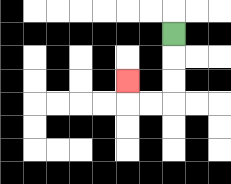{'start': '[7, 1]', 'end': '[5, 3]', 'path_directions': 'D,D,D,L,L,U', 'path_coordinates': '[[7, 1], [7, 2], [7, 3], [7, 4], [6, 4], [5, 4], [5, 3]]'}